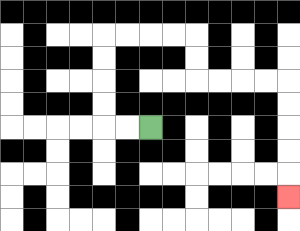{'start': '[6, 5]', 'end': '[12, 8]', 'path_directions': 'L,L,U,U,U,U,R,R,R,R,D,D,R,R,R,R,D,D,D,D,D', 'path_coordinates': '[[6, 5], [5, 5], [4, 5], [4, 4], [4, 3], [4, 2], [4, 1], [5, 1], [6, 1], [7, 1], [8, 1], [8, 2], [8, 3], [9, 3], [10, 3], [11, 3], [12, 3], [12, 4], [12, 5], [12, 6], [12, 7], [12, 8]]'}